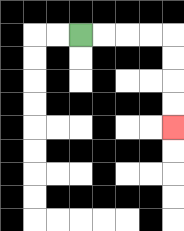{'start': '[3, 1]', 'end': '[7, 5]', 'path_directions': 'R,R,R,R,D,D,D,D', 'path_coordinates': '[[3, 1], [4, 1], [5, 1], [6, 1], [7, 1], [7, 2], [7, 3], [7, 4], [7, 5]]'}